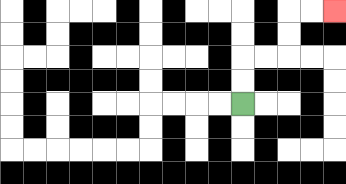{'start': '[10, 4]', 'end': '[14, 0]', 'path_directions': 'U,U,R,R,U,U,R,R', 'path_coordinates': '[[10, 4], [10, 3], [10, 2], [11, 2], [12, 2], [12, 1], [12, 0], [13, 0], [14, 0]]'}